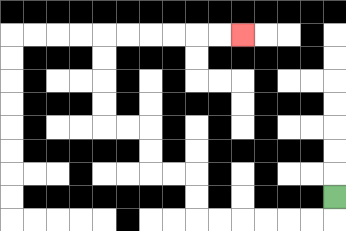{'start': '[14, 8]', 'end': '[10, 1]', 'path_directions': 'D,L,L,L,L,L,L,U,U,L,L,U,U,L,L,U,U,U,U,R,R,R,R,R,R', 'path_coordinates': '[[14, 8], [14, 9], [13, 9], [12, 9], [11, 9], [10, 9], [9, 9], [8, 9], [8, 8], [8, 7], [7, 7], [6, 7], [6, 6], [6, 5], [5, 5], [4, 5], [4, 4], [4, 3], [4, 2], [4, 1], [5, 1], [6, 1], [7, 1], [8, 1], [9, 1], [10, 1]]'}